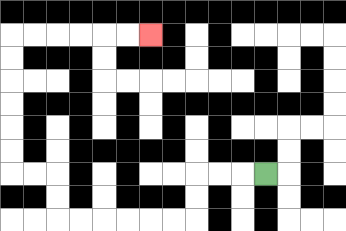{'start': '[11, 7]', 'end': '[6, 1]', 'path_directions': 'L,L,L,D,D,L,L,L,L,L,L,U,U,L,L,U,U,U,U,U,U,R,R,R,R,R,R', 'path_coordinates': '[[11, 7], [10, 7], [9, 7], [8, 7], [8, 8], [8, 9], [7, 9], [6, 9], [5, 9], [4, 9], [3, 9], [2, 9], [2, 8], [2, 7], [1, 7], [0, 7], [0, 6], [0, 5], [0, 4], [0, 3], [0, 2], [0, 1], [1, 1], [2, 1], [3, 1], [4, 1], [5, 1], [6, 1]]'}